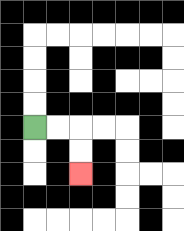{'start': '[1, 5]', 'end': '[3, 7]', 'path_directions': 'R,R,D,D', 'path_coordinates': '[[1, 5], [2, 5], [3, 5], [3, 6], [3, 7]]'}